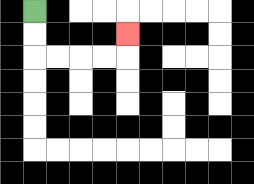{'start': '[1, 0]', 'end': '[5, 1]', 'path_directions': 'D,D,R,R,R,R,U', 'path_coordinates': '[[1, 0], [1, 1], [1, 2], [2, 2], [3, 2], [4, 2], [5, 2], [5, 1]]'}